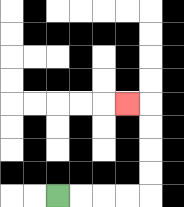{'start': '[2, 8]', 'end': '[5, 4]', 'path_directions': 'R,R,R,R,U,U,U,U,L', 'path_coordinates': '[[2, 8], [3, 8], [4, 8], [5, 8], [6, 8], [6, 7], [6, 6], [6, 5], [6, 4], [5, 4]]'}